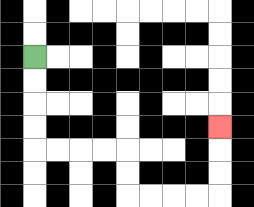{'start': '[1, 2]', 'end': '[9, 5]', 'path_directions': 'D,D,D,D,R,R,R,R,D,D,R,R,R,R,U,U,U', 'path_coordinates': '[[1, 2], [1, 3], [1, 4], [1, 5], [1, 6], [2, 6], [3, 6], [4, 6], [5, 6], [5, 7], [5, 8], [6, 8], [7, 8], [8, 8], [9, 8], [9, 7], [9, 6], [9, 5]]'}